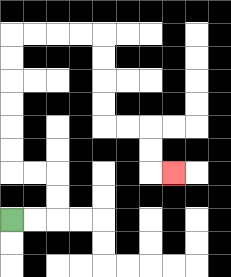{'start': '[0, 9]', 'end': '[7, 7]', 'path_directions': 'R,R,U,U,L,L,U,U,U,U,U,U,R,R,R,R,D,D,D,D,R,R,D,D,R', 'path_coordinates': '[[0, 9], [1, 9], [2, 9], [2, 8], [2, 7], [1, 7], [0, 7], [0, 6], [0, 5], [0, 4], [0, 3], [0, 2], [0, 1], [1, 1], [2, 1], [3, 1], [4, 1], [4, 2], [4, 3], [4, 4], [4, 5], [5, 5], [6, 5], [6, 6], [6, 7], [7, 7]]'}